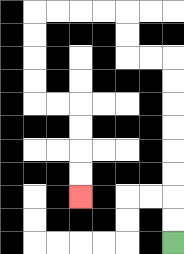{'start': '[7, 10]', 'end': '[3, 8]', 'path_directions': 'U,U,U,U,U,U,U,U,L,L,U,U,L,L,L,L,D,D,D,D,R,R,D,D,D,D', 'path_coordinates': '[[7, 10], [7, 9], [7, 8], [7, 7], [7, 6], [7, 5], [7, 4], [7, 3], [7, 2], [6, 2], [5, 2], [5, 1], [5, 0], [4, 0], [3, 0], [2, 0], [1, 0], [1, 1], [1, 2], [1, 3], [1, 4], [2, 4], [3, 4], [3, 5], [3, 6], [3, 7], [3, 8]]'}